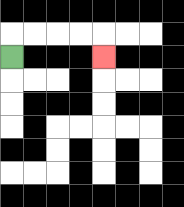{'start': '[0, 2]', 'end': '[4, 2]', 'path_directions': 'U,R,R,R,R,D', 'path_coordinates': '[[0, 2], [0, 1], [1, 1], [2, 1], [3, 1], [4, 1], [4, 2]]'}